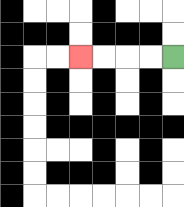{'start': '[7, 2]', 'end': '[3, 2]', 'path_directions': 'L,L,L,L', 'path_coordinates': '[[7, 2], [6, 2], [5, 2], [4, 2], [3, 2]]'}